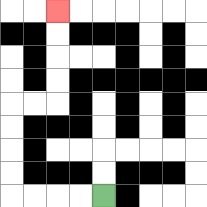{'start': '[4, 8]', 'end': '[2, 0]', 'path_directions': 'L,L,L,L,U,U,U,U,R,R,U,U,U,U', 'path_coordinates': '[[4, 8], [3, 8], [2, 8], [1, 8], [0, 8], [0, 7], [0, 6], [0, 5], [0, 4], [1, 4], [2, 4], [2, 3], [2, 2], [2, 1], [2, 0]]'}